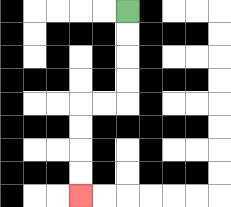{'start': '[5, 0]', 'end': '[3, 8]', 'path_directions': 'D,D,D,D,L,L,D,D,D,D', 'path_coordinates': '[[5, 0], [5, 1], [5, 2], [5, 3], [5, 4], [4, 4], [3, 4], [3, 5], [3, 6], [3, 7], [3, 8]]'}